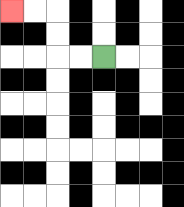{'start': '[4, 2]', 'end': '[0, 0]', 'path_directions': 'L,L,U,U,L,L', 'path_coordinates': '[[4, 2], [3, 2], [2, 2], [2, 1], [2, 0], [1, 0], [0, 0]]'}